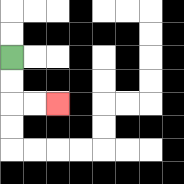{'start': '[0, 2]', 'end': '[2, 4]', 'path_directions': 'D,D,R,R', 'path_coordinates': '[[0, 2], [0, 3], [0, 4], [1, 4], [2, 4]]'}